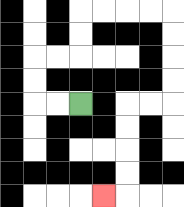{'start': '[3, 4]', 'end': '[4, 8]', 'path_directions': 'L,L,U,U,R,R,U,U,R,R,R,R,D,D,D,D,L,L,D,D,D,D,L', 'path_coordinates': '[[3, 4], [2, 4], [1, 4], [1, 3], [1, 2], [2, 2], [3, 2], [3, 1], [3, 0], [4, 0], [5, 0], [6, 0], [7, 0], [7, 1], [7, 2], [7, 3], [7, 4], [6, 4], [5, 4], [5, 5], [5, 6], [5, 7], [5, 8], [4, 8]]'}